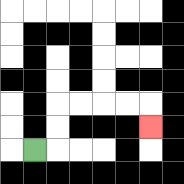{'start': '[1, 6]', 'end': '[6, 5]', 'path_directions': 'R,U,U,R,R,R,R,D', 'path_coordinates': '[[1, 6], [2, 6], [2, 5], [2, 4], [3, 4], [4, 4], [5, 4], [6, 4], [6, 5]]'}